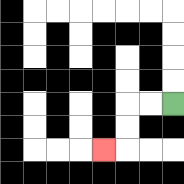{'start': '[7, 4]', 'end': '[4, 6]', 'path_directions': 'L,L,D,D,L', 'path_coordinates': '[[7, 4], [6, 4], [5, 4], [5, 5], [5, 6], [4, 6]]'}